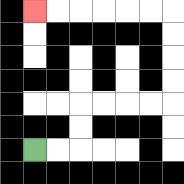{'start': '[1, 6]', 'end': '[1, 0]', 'path_directions': 'R,R,U,U,R,R,R,R,U,U,U,U,L,L,L,L,L,L', 'path_coordinates': '[[1, 6], [2, 6], [3, 6], [3, 5], [3, 4], [4, 4], [5, 4], [6, 4], [7, 4], [7, 3], [7, 2], [7, 1], [7, 0], [6, 0], [5, 0], [4, 0], [3, 0], [2, 0], [1, 0]]'}